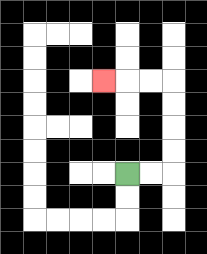{'start': '[5, 7]', 'end': '[4, 3]', 'path_directions': 'R,R,U,U,U,U,L,L,L', 'path_coordinates': '[[5, 7], [6, 7], [7, 7], [7, 6], [7, 5], [7, 4], [7, 3], [6, 3], [5, 3], [4, 3]]'}